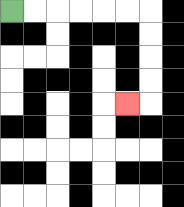{'start': '[0, 0]', 'end': '[5, 4]', 'path_directions': 'R,R,R,R,R,R,D,D,D,D,L', 'path_coordinates': '[[0, 0], [1, 0], [2, 0], [3, 0], [4, 0], [5, 0], [6, 0], [6, 1], [6, 2], [6, 3], [6, 4], [5, 4]]'}